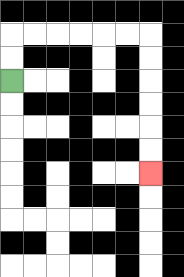{'start': '[0, 3]', 'end': '[6, 7]', 'path_directions': 'U,U,R,R,R,R,R,R,D,D,D,D,D,D', 'path_coordinates': '[[0, 3], [0, 2], [0, 1], [1, 1], [2, 1], [3, 1], [4, 1], [5, 1], [6, 1], [6, 2], [6, 3], [6, 4], [6, 5], [6, 6], [6, 7]]'}